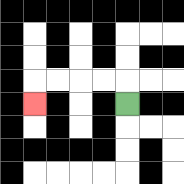{'start': '[5, 4]', 'end': '[1, 4]', 'path_directions': 'U,L,L,L,L,D', 'path_coordinates': '[[5, 4], [5, 3], [4, 3], [3, 3], [2, 3], [1, 3], [1, 4]]'}